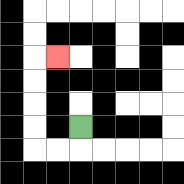{'start': '[3, 5]', 'end': '[2, 2]', 'path_directions': 'D,L,L,U,U,U,U,R', 'path_coordinates': '[[3, 5], [3, 6], [2, 6], [1, 6], [1, 5], [1, 4], [1, 3], [1, 2], [2, 2]]'}